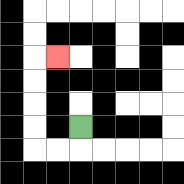{'start': '[3, 5]', 'end': '[2, 2]', 'path_directions': 'D,L,L,U,U,U,U,R', 'path_coordinates': '[[3, 5], [3, 6], [2, 6], [1, 6], [1, 5], [1, 4], [1, 3], [1, 2], [2, 2]]'}